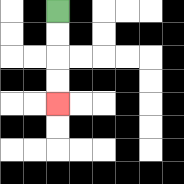{'start': '[2, 0]', 'end': '[2, 4]', 'path_directions': 'D,D,D,D', 'path_coordinates': '[[2, 0], [2, 1], [2, 2], [2, 3], [2, 4]]'}